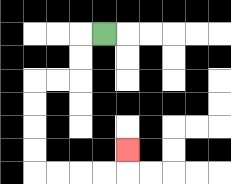{'start': '[4, 1]', 'end': '[5, 6]', 'path_directions': 'L,D,D,L,L,D,D,D,D,R,R,R,R,U', 'path_coordinates': '[[4, 1], [3, 1], [3, 2], [3, 3], [2, 3], [1, 3], [1, 4], [1, 5], [1, 6], [1, 7], [2, 7], [3, 7], [4, 7], [5, 7], [5, 6]]'}